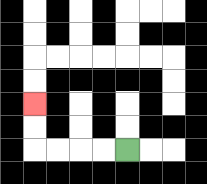{'start': '[5, 6]', 'end': '[1, 4]', 'path_directions': 'L,L,L,L,U,U', 'path_coordinates': '[[5, 6], [4, 6], [3, 6], [2, 6], [1, 6], [1, 5], [1, 4]]'}